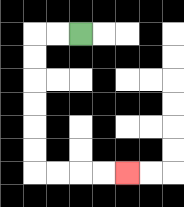{'start': '[3, 1]', 'end': '[5, 7]', 'path_directions': 'L,L,D,D,D,D,D,D,R,R,R,R', 'path_coordinates': '[[3, 1], [2, 1], [1, 1], [1, 2], [1, 3], [1, 4], [1, 5], [1, 6], [1, 7], [2, 7], [3, 7], [4, 7], [5, 7]]'}